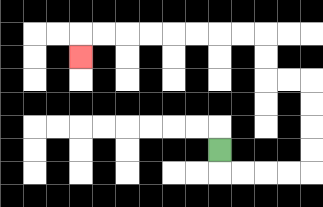{'start': '[9, 6]', 'end': '[3, 2]', 'path_directions': 'D,R,R,R,R,U,U,U,U,L,L,U,U,L,L,L,L,L,L,L,L,D', 'path_coordinates': '[[9, 6], [9, 7], [10, 7], [11, 7], [12, 7], [13, 7], [13, 6], [13, 5], [13, 4], [13, 3], [12, 3], [11, 3], [11, 2], [11, 1], [10, 1], [9, 1], [8, 1], [7, 1], [6, 1], [5, 1], [4, 1], [3, 1], [3, 2]]'}